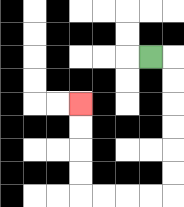{'start': '[6, 2]', 'end': '[3, 4]', 'path_directions': 'R,D,D,D,D,D,D,L,L,L,L,U,U,U,U', 'path_coordinates': '[[6, 2], [7, 2], [7, 3], [7, 4], [7, 5], [7, 6], [7, 7], [7, 8], [6, 8], [5, 8], [4, 8], [3, 8], [3, 7], [3, 6], [3, 5], [3, 4]]'}